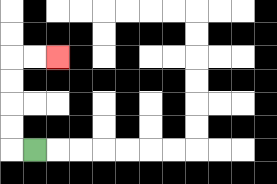{'start': '[1, 6]', 'end': '[2, 2]', 'path_directions': 'L,U,U,U,U,R,R', 'path_coordinates': '[[1, 6], [0, 6], [0, 5], [0, 4], [0, 3], [0, 2], [1, 2], [2, 2]]'}